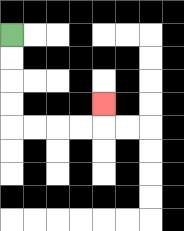{'start': '[0, 1]', 'end': '[4, 4]', 'path_directions': 'D,D,D,D,R,R,R,R,U', 'path_coordinates': '[[0, 1], [0, 2], [0, 3], [0, 4], [0, 5], [1, 5], [2, 5], [3, 5], [4, 5], [4, 4]]'}